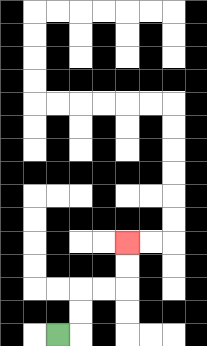{'start': '[2, 14]', 'end': '[5, 10]', 'path_directions': 'R,U,U,R,R,U,U', 'path_coordinates': '[[2, 14], [3, 14], [3, 13], [3, 12], [4, 12], [5, 12], [5, 11], [5, 10]]'}